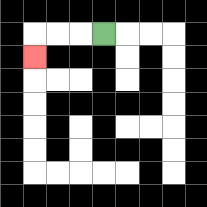{'start': '[4, 1]', 'end': '[1, 2]', 'path_directions': 'L,L,L,D', 'path_coordinates': '[[4, 1], [3, 1], [2, 1], [1, 1], [1, 2]]'}